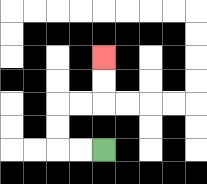{'start': '[4, 6]', 'end': '[4, 2]', 'path_directions': 'L,L,U,U,R,R,U,U', 'path_coordinates': '[[4, 6], [3, 6], [2, 6], [2, 5], [2, 4], [3, 4], [4, 4], [4, 3], [4, 2]]'}